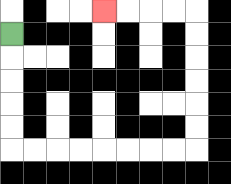{'start': '[0, 1]', 'end': '[4, 0]', 'path_directions': 'D,D,D,D,D,R,R,R,R,R,R,R,R,U,U,U,U,U,U,L,L,L,L', 'path_coordinates': '[[0, 1], [0, 2], [0, 3], [0, 4], [0, 5], [0, 6], [1, 6], [2, 6], [3, 6], [4, 6], [5, 6], [6, 6], [7, 6], [8, 6], [8, 5], [8, 4], [8, 3], [8, 2], [8, 1], [8, 0], [7, 0], [6, 0], [5, 0], [4, 0]]'}